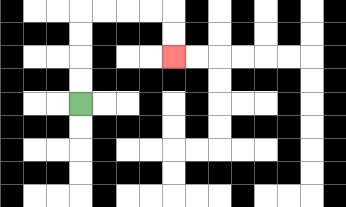{'start': '[3, 4]', 'end': '[7, 2]', 'path_directions': 'U,U,U,U,R,R,R,R,D,D', 'path_coordinates': '[[3, 4], [3, 3], [3, 2], [3, 1], [3, 0], [4, 0], [5, 0], [6, 0], [7, 0], [7, 1], [7, 2]]'}